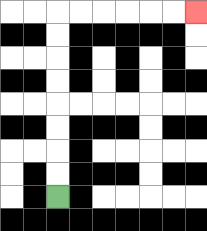{'start': '[2, 8]', 'end': '[8, 0]', 'path_directions': 'U,U,U,U,U,U,U,U,R,R,R,R,R,R', 'path_coordinates': '[[2, 8], [2, 7], [2, 6], [2, 5], [2, 4], [2, 3], [2, 2], [2, 1], [2, 0], [3, 0], [4, 0], [5, 0], [6, 0], [7, 0], [8, 0]]'}